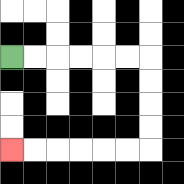{'start': '[0, 2]', 'end': '[0, 6]', 'path_directions': 'R,R,R,R,R,R,D,D,D,D,L,L,L,L,L,L', 'path_coordinates': '[[0, 2], [1, 2], [2, 2], [3, 2], [4, 2], [5, 2], [6, 2], [6, 3], [6, 4], [6, 5], [6, 6], [5, 6], [4, 6], [3, 6], [2, 6], [1, 6], [0, 6]]'}